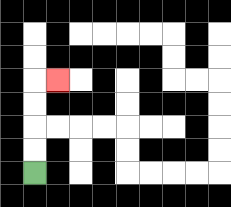{'start': '[1, 7]', 'end': '[2, 3]', 'path_directions': 'U,U,U,U,R', 'path_coordinates': '[[1, 7], [1, 6], [1, 5], [1, 4], [1, 3], [2, 3]]'}